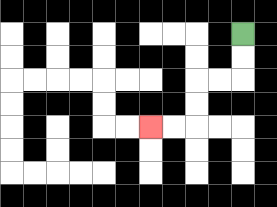{'start': '[10, 1]', 'end': '[6, 5]', 'path_directions': 'D,D,L,L,D,D,L,L', 'path_coordinates': '[[10, 1], [10, 2], [10, 3], [9, 3], [8, 3], [8, 4], [8, 5], [7, 5], [6, 5]]'}